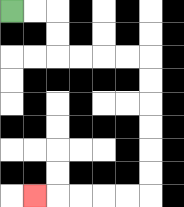{'start': '[0, 0]', 'end': '[1, 8]', 'path_directions': 'R,R,D,D,R,R,R,R,D,D,D,D,D,D,L,L,L,L,L', 'path_coordinates': '[[0, 0], [1, 0], [2, 0], [2, 1], [2, 2], [3, 2], [4, 2], [5, 2], [6, 2], [6, 3], [6, 4], [6, 5], [6, 6], [6, 7], [6, 8], [5, 8], [4, 8], [3, 8], [2, 8], [1, 8]]'}